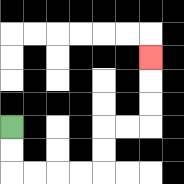{'start': '[0, 5]', 'end': '[6, 2]', 'path_directions': 'D,D,R,R,R,R,U,U,R,R,U,U,U', 'path_coordinates': '[[0, 5], [0, 6], [0, 7], [1, 7], [2, 7], [3, 7], [4, 7], [4, 6], [4, 5], [5, 5], [6, 5], [6, 4], [6, 3], [6, 2]]'}